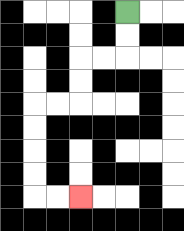{'start': '[5, 0]', 'end': '[3, 8]', 'path_directions': 'D,D,L,L,D,D,L,L,D,D,D,D,R,R', 'path_coordinates': '[[5, 0], [5, 1], [5, 2], [4, 2], [3, 2], [3, 3], [3, 4], [2, 4], [1, 4], [1, 5], [1, 6], [1, 7], [1, 8], [2, 8], [3, 8]]'}